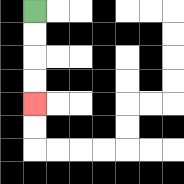{'start': '[1, 0]', 'end': '[1, 4]', 'path_directions': 'D,D,D,D', 'path_coordinates': '[[1, 0], [1, 1], [1, 2], [1, 3], [1, 4]]'}